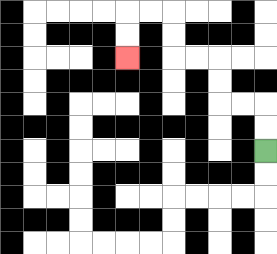{'start': '[11, 6]', 'end': '[5, 2]', 'path_directions': 'U,U,L,L,U,U,L,L,U,U,L,L,D,D', 'path_coordinates': '[[11, 6], [11, 5], [11, 4], [10, 4], [9, 4], [9, 3], [9, 2], [8, 2], [7, 2], [7, 1], [7, 0], [6, 0], [5, 0], [5, 1], [5, 2]]'}